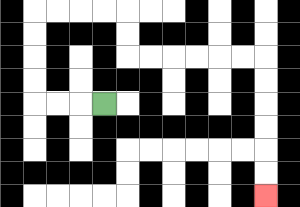{'start': '[4, 4]', 'end': '[11, 8]', 'path_directions': 'L,L,L,U,U,U,U,R,R,R,R,D,D,R,R,R,R,R,R,D,D,D,D,D,D', 'path_coordinates': '[[4, 4], [3, 4], [2, 4], [1, 4], [1, 3], [1, 2], [1, 1], [1, 0], [2, 0], [3, 0], [4, 0], [5, 0], [5, 1], [5, 2], [6, 2], [7, 2], [8, 2], [9, 2], [10, 2], [11, 2], [11, 3], [11, 4], [11, 5], [11, 6], [11, 7], [11, 8]]'}